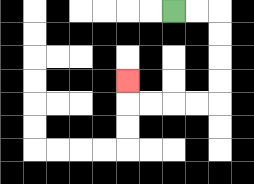{'start': '[7, 0]', 'end': '[5, 3]', 'path_directions': 'R,R,D,D,D,D,L,L,L,L,U', 'path_coordinates': '[[7, 0], [8, 0], [9, 0], [9, 1], [9, 2], [9, 3], [9, 4], [8, 4], [7, 4], [6, 4], [5, 4], [5, 3]]'}